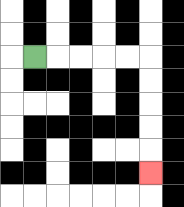{'start': '[1, 2]', 'end': '[6, 7]', 'path_directions': 'R,R,R,R,R,D,D,D,D,D', 'path_coordinates': '[[1, 2], [2, 2], [3, 2], [4, 2], [5, 2], [6, 2], [6, 3], [6, 4], [6, 5], [6, 6], [6, 7]]'}